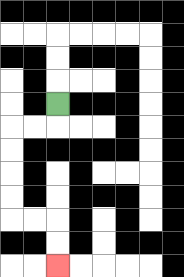{'start': '[2, 4]', 'end': '[2, 11]', 'path_directions': 'D,L,L,D,D,D,D,R,R,D,D', 'path_coordinates': '[[2, 4], [2, 5], [1, 5], [0, 5], [0, 6], [0, 7], [0, 8], [0, 9], [1, 9], [2, 9], [2, 10], [2, 11]]'}